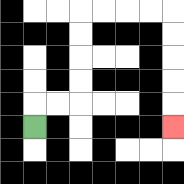{'start': '[1, 5]', 'end': '[7, 5]', 'path_directions': 'U,R,R,U,U,U,U,R,R,R,R,D,D,D,D,D', 'path_coordinates': '[[1, 5], [1, 4], [2, 4], [3, 4], [3, 3], [3, 2], [3, 1], [3, 0], [4, 0], [5, 0], [6, 0], [7, 0], [7, 1], [7, 2], [7, 3], [7, 4], [7, 5]]'}